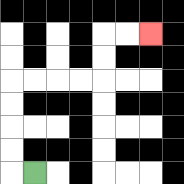{'start': '[1, 7]', 'end': '[6, 1]', 'path_directions': 'L,U,U,U,U,R,R,R,R,U,U,R,R', 'path_coordinates': '[[1, 7], [0, 7], [0, 6], [0, 5], [0, 4], [0, 3], [1, 3], [2, 3], [3, 3], [4, 3], [4, 2], [4, 1], [5, 1], [6, 1]]'}